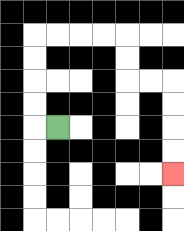{'start': '[2, 5]', 'end': '[7, 7]', 'path_directions': 'L,U,U,U,U,R,R,R,R,D,D,R,R,D,D,D,D', 'path_coordinates': '[[2, 5], [1, 5], [1, 4], [1, 3], [1, 2], [1, 1], [2, 1], [3, 1], [4, 1], [5, 1], [5, 2], [5, 3], [6, 3], [7, 3], [7, 4], [7, 5], [7, 6], [7, 7]]'}